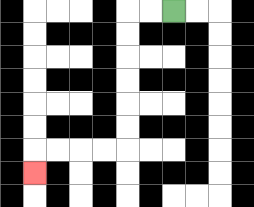{'start': '[7, 0]', 'end': '[1, 7]', 'path_directions': 'L,L,D,D,D,D,D,D,L,L,L,L,D', 'path_coordinates': '[[7, 0], [6, 0], [5, 0], [5, 1], [5, 2], [5, 3], [5, 4], [5, 5], [5, 6], [4, 6], [3, 6], [2, 6], [1, 6], [1, 7]]'}